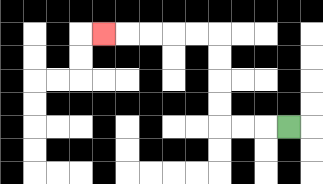{'start': '[12, 5]', 'end': '[4, 1]', 'path_directions': 'L,L,L,U,U,U,U,L,L,L,L,L', 'path_coordinates': '[[12, 5], [11, 5], [10, 5], [9, 5], [9, 4], [9, 3], [9, 2], [9, 1], [8, 1], [7, 1], [6, 1], [5, 1], [4, 1]]'}